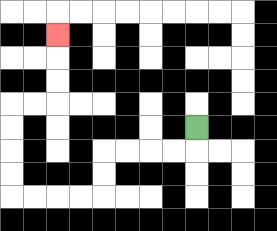{'start': '[8, 5]', 'end': '[2, 1]', 'path_directions': 'D,L,L,L,L,D,D,L,L,L,L,U,U,U,U,R,R,U,U,U', 'path_coordinates': '[[8, 5], [8, 6], [7, 6], [6, 6], [5, 6], [4, 6], [4, 7], [4, 8], [3, 8], [2, 8], [1, 8], [0, 8], [0, 7], [0, 6], [0, 5], [0, 4], [1, 4], [2, 4], [2, 3], [2, 2], [2, 1]]'}